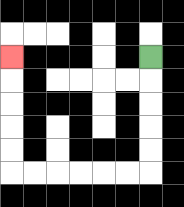{'start': '[6, 2]', 'end': '[0, 2]', 'path_directions': 'D,D,D,D,D,L,L,L,L,L,L,U,U,U,U,U', 'path_coordinates': '[[6, 2], [6, 3], [6, 4], [6, 5], [6, 6], [6, 7], [5, 7], [4, 7], [3, 7], [2, 7], [1, 7], [0, 7], [0, 6], [0, 5], [0, 4], [0, 3], [0, 2]]'}